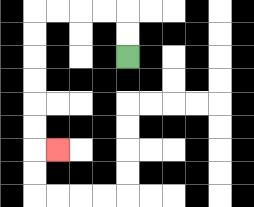{'start': '[5, 2]', 'end': '[2, 6]', 'path_directions': 'U,U,L,L,L,L,D,D,D,D,D,D,R', 'path_coordinates': '[[5, 2], [5, 1], [5, 0], [4, 0], [3, 0], [2, 0], [1, 0], [1, 1], [1, 2], [1, 3], [1, 4], [1, 5], [1, 6], [2, 6]]'}